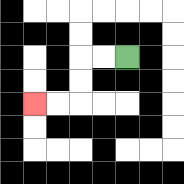{'start': '[5, 2]', 'end': '[1, 4]', 'path_directions': 'L,L,D,D,L,L', 'path_coordinates': '[[5, 2], [4, 2], [3, 2], [3, 3], [3, 4], [2, 4], [1, 4]]'}